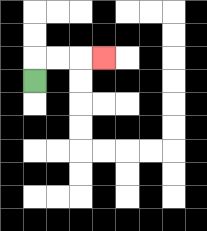{'start': '[1, 3]', 'end': '[4, 2]', 'path_directions': 'U,R,R,R', 'path_coordinates': '[[1, 3], [1, 2], [2, 2], [3, 2], [4, 2]]'}